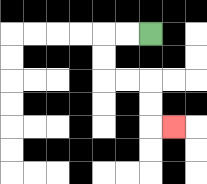{'start': '[6, 1]', 'end': '[7, 5]', 'path_directions': 'L,L,D,D,R,R,D,D,R', 'path_coordinates': '[[6, 1], [5, 1], [4, 1], [4, 2], [4, 3], [5, 3], [6, 3], [6, 4], [6, 5], [7, 5]]'}